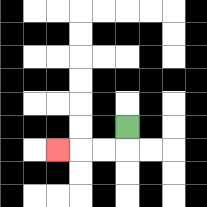{'start': '[5, 5]', 'end': '[2, 6]', 'path_directions': 'D,L,L,L', 'path_coordinates': '[[5, 5], [5, 6], [4, 6], [3, 6], [2, 6]]'}